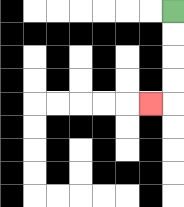{'start': '[7, 0]', 'end': '[6, 4]', 'path_directions': 'D,D,D,D,L', 'path_coordinates': '[[7, 0], [7, 1], [7, 2], [7, 3], [7, 4], [6, 4]]'}